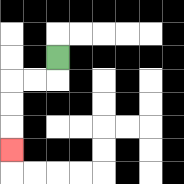{'start': '[2, 2]', 'end': '[0, 6]', 'path_directions': 'D,L,L,D,D,D', 'path_coordinates': '[[2, 2], [2, 3], [1, 3], [0, 3], [0, 4], [0, 5], [0, 6]]'}